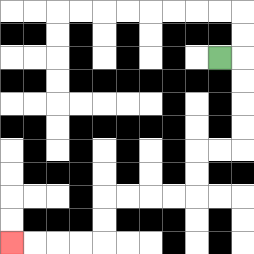{'start': '[9, 2]', 'end': '[0, 10]', 'path_directions': 'R,D,D,D,D,L,L,D,D,L,L,L,L,D,D,L,L,L,L', 'path_coordinates': '[[9, 2], [10, 2], [10, 3], [10, 4], [10, 5], [10, 6], [9, 6], [8, 6], [8, 7], [8, 8], [7, 8], [6, 8], [5, 8], [4, 8], [4, 9], [4, 10], [3, 10], [2, 10], [1, 10], [0, 10]]'}